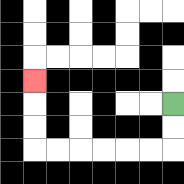{'start': '[7, 4]', 'end': '[1, 3]', 'path_directions': 'D,D,L,L,L,L,L,L,U,U,U', 'path_coordinates': '[[7, 4], [7, 5], [7, 6], [6, 6], [5, 6], [4, 6], [3, 6], [2, 6], [1, 6], [1, 5], [1, 4], [1, 3]]'}